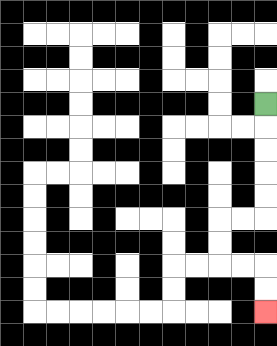{'start': '[11, 4]', 'end': '[11, 13]', 'path_directions': 'D,D,D,D,D,L,L,D,D,R,R,D,D', 'path_coordinates': '[[11, 4], [11, 5], [11, 6], [11, 7], [11, 8], [11, 9], [10, 9], [9, 9], [9, 10], [9, 11], [10, 11], [11, 11], [11, 12], [11, 13]]'}